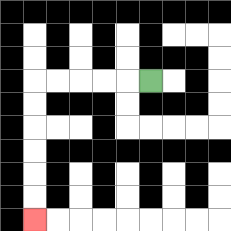{'start': '[6, 3]', 'end': '[1, 9]', 'path_directions': 'L,L,L,L,L,D,D,D,D,D,D', 'path_coordinates': '[[6, 3], [5, 3], [4, 3], [3, 3], [2, 3], [1, 3], [1, 4], [1, 5], [1, 6], [1, 7], [1, 8], [1, 9]]'}